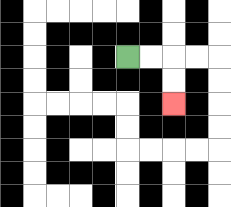{'start': '[5, 2]', 'end': '[7, 4]', 'path_directions': 'R,R,D,D', 'path_coordinates': '[[5, 2], [6, 2], [7, 2], [7, 3], [7, 4]]'}